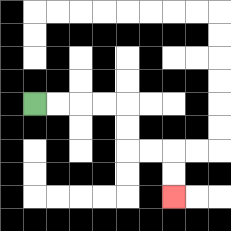{'start': '[1, 4]', 'end': '[7, 8]', 'path_directions': 'R,R,R,R,D,D,R,R,D,D', 'path_coordinates': '[[1, 4], [2, 4], [3, 4], [4, 4], [5, 4], [5, 5], [5, 6], [6, 6], [7, 6], [7, 7], [7, 8]]'}